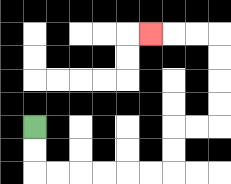{'start': '[1, 5]', 'end': '[6, 1]', 'path_directions': 'D,D,R,R,R,R,R,R,U,U,R,R,U,U,U,U,L,L,L', 'path_coordinates': '[[1, 5], [1, 6], [1, 7], [2, 7], [3, 7], [4, 7], [5, 7], [6, 7], [7, 7], [7, 6], [7, 5], [8, 5], [9, 5], [9, 4], [9, 3], [9, 2], [9, 1], [8, 1], [7, 1], [6, 1]]'}